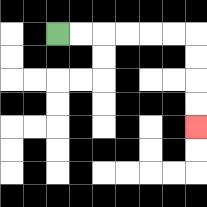{'start': '[2, 1]', 'end': '[8, 5]', 'path_directions': 'R,R,R,R,R,R,D,D,D,D', 'path_coordinates': '[[2, 1], [3, 1], [4, 1], [5, 1], [6, 1], [7, 1], [8, 1], [8, 2], [8, 3], [8, 4], [8, 5]]'}